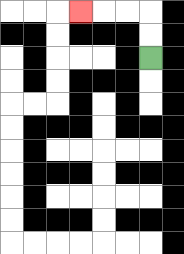{'start': '[6, 2]', 'end': '[3, 0]', 'path_directions': 'U,U,L,L,L', 'path_coordinates': '[[6, 2], [6, 1], [6, 0], [5, 0], [4, 0], [3, 0]]'}